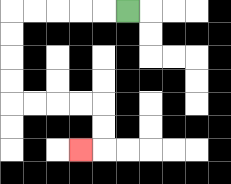{'start': '[5, 0]', 'end': '[3, 6]', 'path_directions': 'L,L,L,L,L,D,D,D,D,R,R,R,R,D,D,L', 'path_coordinates': '[[5, 0], [4, 0], [3, 0], [2, 0], [1, 0], [0, 0], [0, 1], [0, 2], [0, 3], [0, 4], [1, 4], [2, 4], [3, 4], [4, 4], [4, 5], [4, 6], [3, 6]]'}